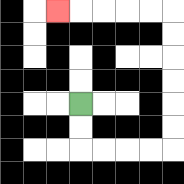{'start': '[3, 4]', 'end': '[2, 0]', 'path_directions': 'D,D,R,R,R,R,U,U,U,U,U,U,L,L,L,L,L', 'path_coordinates': '[[3, 4], [3, 5], [3, 6], [4, 6], [5, 6], [6, 6], [7, 6], [7, 5], [7, 4], [7, 3], [7, 2], [7, 1], [7, 0], [6, 0], [5, 0], [4, 0], [3, 0], [2, 0]]'}